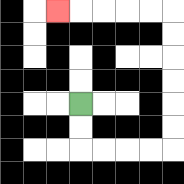{'start': '[3, 4]', 'end': '[2, 0]', 'path_directions': 'D,D,R,R,R,R,U,U,U,U,U,U,L,L,L,L,L', 'path_coordinates': '[[3, 4], [3, 5], [3, 6], [4, 6], [5, 6], [6, 6], [7, 6], [7, 5], [7, 4], [7, 3], [7, 2], [7, 1], [7, 0], [6, 0], [5, 0], [4, 0], [3, 0], [2, 0]]'}